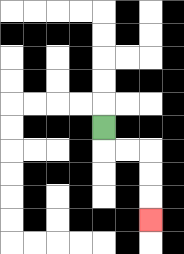{'start': '[4, 5]', 'end': '[6, 9]', 'path_directions': 'D,R,R,D,D,D', 'path_coordinates': '[[4, 5], [4, 6], [5, 6], [6, 6], [6, 7], [6, 8], [6, 9]]'}